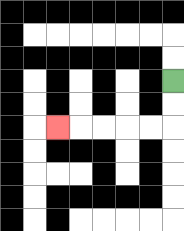{'start': '[7, 3]', 'end': '[2, 5]', 'path_directions': 'D,D,L,L,L,L,L', 'path_coordinates': '[[7, 3], [7, 4], [7, 5], [6, 5], [5, 5], [4, 5], [3, 5], [2, 5]]'}